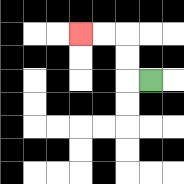{'start': '[6, 3]', 'end': '[3, 1]', 'path_directions': 'L,U,U,L,L', 'path_coordinates': '[[6, 3], [5, 3], [5, 2], [5, 1], [4, 1], [3, 1]]'}